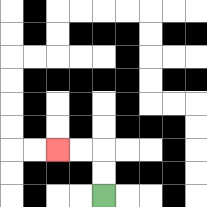{'start': '[4, 8]', 'end': '[2, 6]', 'path_directions': 'U,U,L,L', 'path_coordinates': '[[4, 8], [4, 7], [4, 6], [3, 6], [2, 6]]'}